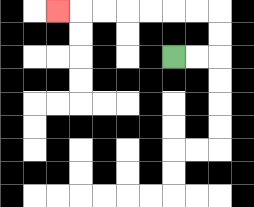{'start': '[7, 2]', 'end': '[2, 0]', 'path_directions': 'R,R,U,U,L,L,L,L,L,L,L', 'path_coordinates': '[[7, 2], [8, 2], [9, 2], [9, 1], [9, 0], [8, 0], [7, 0], [6, 0], [5, 0], [4, 0], [3, 0], [2, 0]]'}